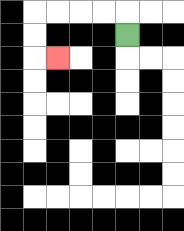{'start': '[5, 1]', 'end': '[2, 2]', 'path_directions': 'U,L,L,L,L,D,D,R', 'path_coordinates': '[[5, 1], [5, 0], [4, 0], [3, 0], [2, 0], [1, 0], [1, 1], [1, 2], [2, 2]]'}